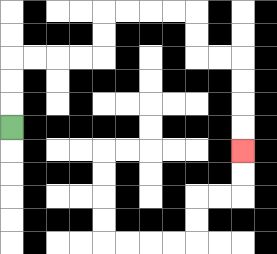{'start': '[0, 5]', 'end': '[10, 6]', 'path_directions': 'U,U,U,R,R,R,R,U,U,R,R,R,R,D,D,R,R,D,D,D,D', 'path_coordinates': '[[0, 5], [0, 4], [0, 3], [0, 2], [1, 2], [2, 2], [3, 2], [4, 2], [4, 1], [4, 0], [5, 0], [6, 0], [7, 0], [8, 0], [8, 1], [8, 2], [9, 2], [10, 2], [10, 3], [10, 4], [10, 5], [10, 6]]'}